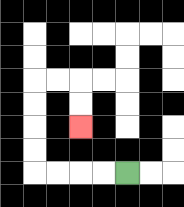{'start': '[5, 7]', 'end': '[3, 5]', 'path_directions': 'L,L,L,L,U,U,U,U,R,R,D,D', 'path_coordinates': '[[5, 7], [4, 7], [3, 7], [2, 7], [1, 7], [1, 6], [1, 5], [1, 4], [1, 3], [2, 3], [3, 3], [3, 4], [3, 5]]'}